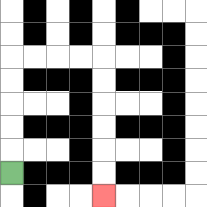{'start': '[0, 7]', 'end': '[4, 8]', 'path_directions': 'U,U,U,U,U,R,R,R,R,D,D,D,D,D,D', 'path_coordinates': '[[0, 7], [0, 6], [0, 5], [0, 4], [0, 3], [0, 2], [1, 2], [2, 2], [3, 2], [4, 2], [4, 3], [4, 4], [4, 5], [4, 6], [4, 7], [4, 8]]'}